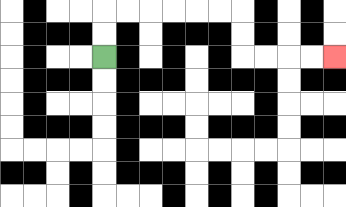{'start': '[4, 2]', 'end': '[14, 2]', 'path_directions': 'U,U,R,R,R,R,R,R,D,D,R,R,R,R', 'path_coordinates': '[[4, 2], [4, 1], [4, 0], [5, 0], [6, 0], [7, 0], [8, 0], [9, 0], [10, 0], [10, 1], [10, 2], [11, 2], [12, 2], [13, 2], [14, 2]]'}